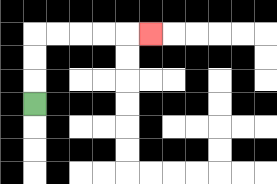{'start': '[1, 4]', 'end': '[6, 1]', 'path_directions': 'U,U,U,R,R,R,R,R', 'path_coordinates': '[[1, 4], [1, 3], [1, 2], [1, 1], [2, 1], [3, 1], [4, 1], [5, 1], [6, 1]]'}